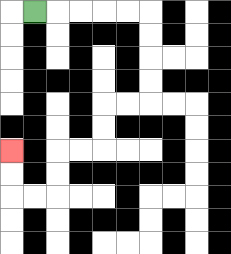{'start': '[1, 0]', 'end': '[0, 6]', 'path_directions': 'R,R,R,R,R,D,D,D,D,L,L,D,D,L,L,D,D,L,L,U,U', 'path_coordinates': '[[1, 0], [2, 0], [3, 0], [4, 0], [5, 0], [6, 0], [6, 1], [6, 2], [6, 3], [6, 4], [5, 4], [4, 4], [4, 5], [4, 6], [3, 6], [2, 6], [2, 7], [2, 8], [1, 8], [0, 8], [0, 7], [0, 6]]'}